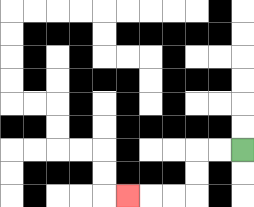{'start': '[10, 6]', 'end': '[5, 8]', 'path_directions': 'L,L,D,D,L,L,L', 'path_coordinates': '[[10, 6], [9, 6], [8, 6], [8, 7], [8, 8], [7, 8], [6, 8], [5, 8]]'}